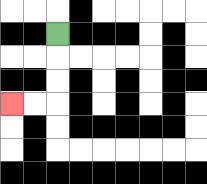{'start': '[2, 1]', 'end': '[0, 4]', 'path_directions': 'D,D,D,L,L', 'path_coordinates': '[[2, 1], [2, 2], [2, 3], [2, 4], [1, 4], [0, 4]]'}